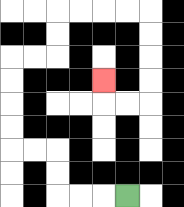{'start': '[5, 8]', 'end': '[4, 3]', 'path_directions': 'L,L,L,U,U,L,L,U,U,U,U,R,R,U,U,R,R,R,R,D,D,D,D,L,L,U', 'path_coordinates': '[[5, 8], [4, 8], [3, 8], [2, 8], [2, 7], [2, 6], [1, 6], [0, 6], [0, 5], [0, 4], [0, 3], [0, 2], [1, 2], [2, 2], [2, 1], [2, 0], [3, 0], [4, 0], [5, 0], [6, 0], [6, 1], [6, 2], [6, 3], [6, 4], [5, 4], [4, 4], [4, 3]]'}